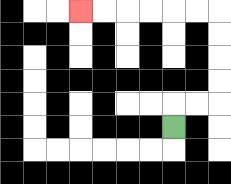{'start': '[7, 5]', 'end': '[3, 0]', 'path_directions': 'U,R,R,U,U,U,U,L,L,L,L,L,L', 'path_coordinates': '[[7, 5], [7, 4], [8, 4], [9, 4], [9, 3], [9, 2], [9, 1], [9, 0], [8, 0], [7, 0], [6, 0], [5, 0], [4, 0], [3, 0]]'}